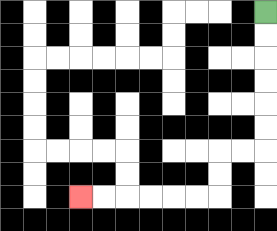{'start': '[11, 0]', 'end': '[3, 8]', 'path_directions': 'D,D,D,D,D,D,L,L,D,D,L,L,L,L,L,L', 'path_coordinates': '[[11, 0], [11, 1], [11, 2], [11, 3], [11, 4], [11, 5], [11, 6], [10, 6], [9, 6], [9, 7], [9, 8], [8, 8], [7, 8], [6, 8], [5, 8], [4, 8], [3, 8]]'}